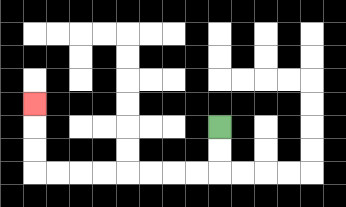{'start': '[9, 5]', 'end': '[1, 4]', 'path_directions': 'D,D,L,L,L,L,L,L,L,L,U,U,U', 'path_coordinates': '[[9, 5], [9, 6], [9, 7], [8, 7], [7, 7], [6, 7], [5, 7], [4, 7], [3, 7], [2, 7], [1, 7], [1, 6], [1, 5], [1, 4]]'}